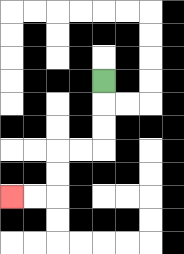{'start': '[4, 3]', 'end': '[0, 8]', 'path_directions': 'D,D,D,L,L,D,D,L,L', 'path_coordinates': '[[4, 3], [4, 4], [4, 5], [4, 6], [3, 6], [2, 6], [2, 7], [2, 8], [1, 8], [0, 8]]'}